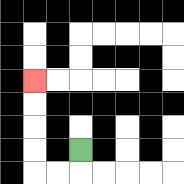{'start': '[3, 6]', 'end': '[1, 3]', 'path_directions': 'D,L,L,U,U,U,U', 'path_coordinates': '[[3, 6], [3, 7], [2, 7], [1, 7], [1, 6], [1, 5], [1, 4], [1, 3]]'}